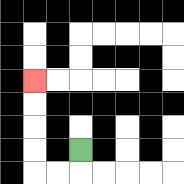{'start': '[3, 6]', 'end': '[1, 3]', 'path_directions': 'D,L,L,U,U,U,U', 'path_coordinates': '[[3, 6], [3, 7], [2, 7], [1, 7], [1, 6], [1, 5], [1, 4], [1, 3]]'}